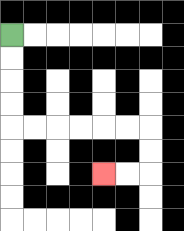{'start': '[0, 1]', 'end': '[4, 7]', 'path_directions': 'D,D,D,D,R,R,R,R,R,R,D,D,L,L', 'path_coordinates': '[[0, 1], [0, 2], [0, 3], [0, 4], [0, 5], [1, 5], [2, 5], [3, 5], [4, 5], [5, 5], [6, 5], [6, 6], [6, 7], [5, 7], [4, 7]]'}